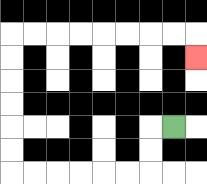{'start': '[7, 5]', 'end': '[8, 2]', 'path_directions': 'L,D,D,L,L,L,L,L,L,U,U,U,U,U,U,R,R,R,R,R,R,R,R,D', 'path_coordinates': '[[7, 5], [6, 5], [6, 6], [6, 7], [5, 7], [4, 7], [3, 7], [2, 7], [1, 7], [0, 7], [0, 6], [0, 5], [0, 4], [0, 3], [0, 2], [0, 1], [1, 1], [2, 1], [3, 1], [4, 1], [5, 1], [6, 1], [7, 1], [8, 1], [8, 2]]'}